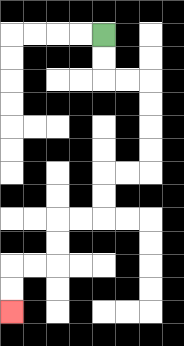{'start': '[4, 1]', 'end': '[0, 13]', 'path_directions': 'D,D,R,R,D,D,D,D,L,L,D,D,L,L,D,D,L,L,D,D', 'path_coordinates': '[[4, 1], [4, 2], [4, 3], [5, 3], [6, 3], [6, 4], [6, 5], [6, 6], [6, 7], [5, 7], [4, 7], [4, 8], [4, 9], [3, 9], [2, 9], [2, 10], [2, 11], [1, 11], [0, 11], [0, 12], [0, 13]]'}